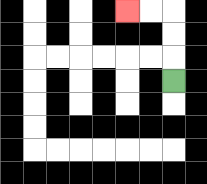{'start': '[7, 3]', 'end': '[5, 0]', 'path_directions': 'U,U,U,L,L', 'path_coordinates': '[[7, 3], [7, 2], [7, 1], [7, 0], [6, 0], [5, 0]]'}